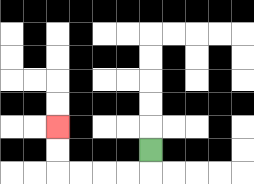{'start': '[6, 6]', 'end': '[2, 5]', 'path_directions': 'D,L,L,L,L,U,U', 'path_coordinates': '[[6, 6], [6, 7], [5, 7], [4, 7], [3, 7], [2, 7], [2, 6], [2, 5]]'}